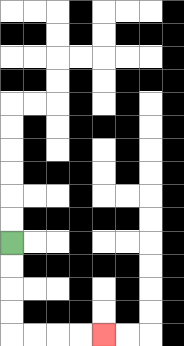{'start': '[0, 10]', 'end': '[4, 14]', 'path_directions': 'D,D,D,D,R,R,R,R', 'path_coordinates': '[[0, 10], [0, 11], [0, 12], [0, 13], [0, 14], [1, 14], [2, 14], [3, 14], [4, 14]]'}